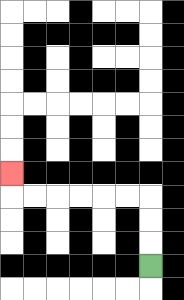{'start': '[6, 11]', 'end': '[0, 7]', 'path_directions': 'U,U,U,L,L,L,L,L,L,U', 'path_coordinates': '[[6, 11], [6, 10], [6, 9], [6, 8], [5, 8], [4, 8], [3, 8], [2, 8], [1, 8], [0, 8], [0, 7]]'}